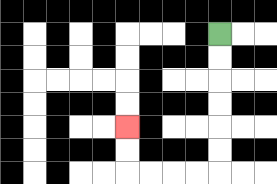{'start': '[9, 1]', 'end': '[5, 5]', 'path_directions': 'D,D,D,D,D,D,L,L,L,L,U,U', 'path_coordinates': '[[9, 1], [9, 2], [9, 3], [9, 4], [9, 5], [9, 6], [9, 7], [8, 7], [7, 7], [6, 7], [5, 7], [5, 6], [5, 5]]'}